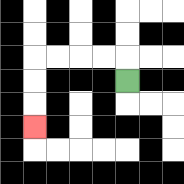{'start': '[5, 3]', 'end': '[1, 5]', 'path_directions': 'U,L,L,L,L,D,D,D', 'path_coordinates': '[[5, 3], [5, 2], [4, 2], [3, 2], [2, 2], [1, 2], [1, 3], [1, 4], [1, 5]]'}